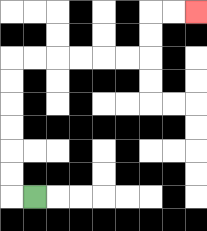{'start': '[1, 8]', 'end': '[8, 0]', 'path_directions': 'L,U,U,U,U,U,U,R,R,R,R,R,R,U,U,R,R', 'path_coordinates': '[[1, 8], [0, 8], [0, 7], [0, 6], [0, 5], [0, 4], [0, 3], [0, 2], [1, 2], [2, 2], [3, 2], [4, 2], [5, 2], [6, 2], [6, 1], [6, 0], [7, 0], [8, 0]]'}